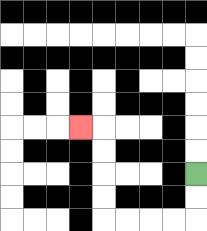{'start': '[8, 7]', 'end': '[3, 5]', 'path_directions': 'D,D,L,L,L,L,U,U,U,U,L', 'path_coordinates': '[[8, 7], [8, 8], [8, 9], [7, 9], [6, 9], [5, 9], [4, 9], [4, 8], [4, 7], [4, 6], [4, 5], [3, 5]]'}